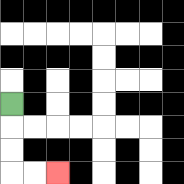{'start': '[0, 4]', 'end': '[2, 7]', 'path_directions': 'D,D,D,R,R', 'path_coordinates': '[[0, 4], [0, 5], [0, 6], [0, 7], [1, 7], [2, 7]]'}